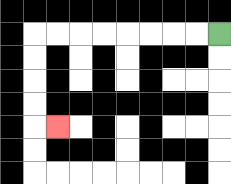{'start': '[9, 1]', 'end': '[2, 5]', 'path_directions': 'L,L,L,L,L,L,L,L,D,D,D,D,R', 'path_coordinates': '[[9, 1], [8, 1], [7, 1], [6, 1], [5, 1], [4, 1], [3, 1], [2, 1], [1, 1], [1, 2], [1, 3], [1, 4], [1, 5], [2, 5]]'}